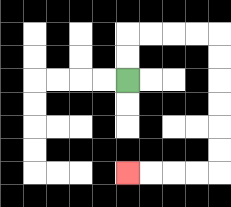{'start': '[5, 3]', 'end': '[5, 7]', 'path_directions': 'U,U,R,R,R,R,D,D,D,D,D,D,L,L,L,L', 'path_coordinates': '[[5, 3], [5, 2], [5, 1], [6, 1], [7, 1], [8, 1], [9, 1], [9, 2], [9, 3], [9, 4], [9, 5], [9, 6], [9, 7], [8, 7], [7, 7], [6, 7], [5, 7]]'}